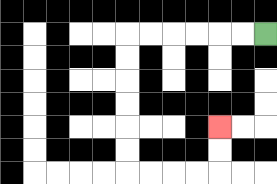{'start': '[11, 1]', 'end': '[9, 5]', 'path_directions': 'L,L,L,L,L,L,D,D,D,D,D,D,R,R,R,R,U,U', 'path_coordinates': '[[11, 1], [10, 1], [9, 1], [8, 1], [7, 1], [6, 1], [5, 1], [5, 2], [5, 3], [5, 4], [5, 5], [5, 6], [5, 7], [6, 7], [7, 7], [8, 7], [9, 7], [9, 6], [9, 5]]'}